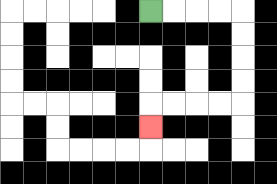{'start': '[6, 0]', 'end': '[6, 5]', 'path_directions': 'R,R,R,R,D,D,D,D,L,L,L,L,D', 'path_coordinates': '[[6, 0], [7, 0], [8, 0], [9, 0], [10, 0], [10, 1], [10, 2], [10, 3], [10, 4], [9, 4], [8, 4], [7, 4], [6, 4], [6, 5]]'}